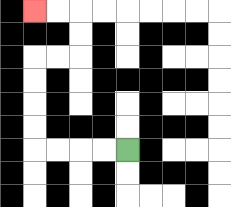{'start': '[5, 6]', 'end': '[1, 0]', 'path_directions': 'L,L,L,L,U,U,U,U,R,R,U,U,L,L', 'path_coordinates': '[[5, 6], [4, 6], [3, 6], [2, 6], [1, 6], [1, 5], [1, 4], [1, 3], [1, 2], [2, 2], [3, 2], [3, 1], [3, 0], [2, 0], [1, 0]]'}